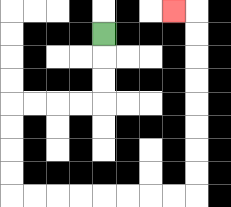{'start': '[4, 1]', 'end': '[7, 0]', 'path_directions': 'D,D,D,L,L,L,L,D,D,D,D,R,R,R,R,R,R,R,R,U,U,U,U,U,U,U,U,L', 'path_coordinates': '[[4, 1], [4, 2], [4, 3], [4, 4], [3, 4], [2, 4], [1, 4], [0, 4], [0, 5], [0, 6], [0, 7], [0, 8], [1, 8], [2, 8], [3, 8], [4, 8], [5, 8], [6, 8], [7, 8], [8, 8], [8, 7], [8, 6], [8, 5], [8, 4], [8, 3], [8, 2], [8, 1], [8, 0], [7, 0]]'}